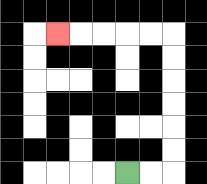{'start': '[5, 7]', 'end': '[2, 1]', 'path_directions': 'R,R,U,U,U,U,U,U,L,L,L,L,L', 'path_coordinates': '[[5, 7], [6, 7], [7, 7], [7, 6], [7, 5], [7, 4], [7, 3], [7, 2], [7, 1], [6, 1], [5, 1], [4, 1], [3, 1], [2, 1]]'}